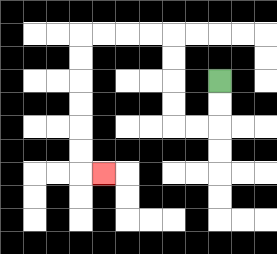{'start': '[9, 3]', 'end': '[4, 7]', 'path_directions': 'D,D,L,L,U,U,U,U,L,L,L,L,D,D,D,D,D,D,R', 'path_coordinates': '[[9, 3], [9, 4], [9, 5], [8, 5], [7, 5], [7, 4], [7, 3], [7, 2], [7, 1], [6, 1], [5, 1], [4, 1], [3, 1], [3, 2], [3, 3], [3, 4], [3, 5], [3, 6], [3, 7], [4, 7]]'}